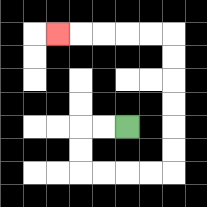{'start': '[5, 5]', 'end': '[2, 1]', 'path_directions': 'L,L,D,D,R,R,R,R,U,U,U,U,U,U,L,L,L,L,L', 'path_coordinates': '[[5, 5], [4, 5], [3, 5], [3, 6], [3, 7], [4, 7], [5, 7], [6, 7], [7, 7], [7, 6], [7, 5], [7, 4], [7, 3], [7, 2], [7, 1], [6, 1], [5, 1], [4, 1], [3, 1], [2, 1]]'}